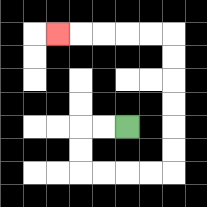{'start': '[5, 5]', 'end': '[2, 1]', 'path_directions': 'L,L,D,D,R,R,R,R,U,U,U,U,U,U,L,L,L,L,L', 'path_coordinates': '[[5, 5], [4, 5], [3, 5], [3, 6], [3, 7], [4, 7], [5, 7], [6, 7], [7, 7], [7, 6], [7, 5], [7, 4], [7, 3], [7, 2], [7, 1], [6, 1], [5, 1], [4, 1], [3, 1], [2, 1]]'}